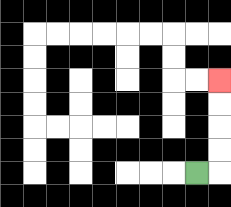{'start': '[8, 7]', 'end': '[9, 3]', 'path_directions': 'R,U,U,U,U', 'path_coordinates': '[[8, 7], [9, 7], [9, 6], [9, 5], [9, 4], [9, 3]]'}